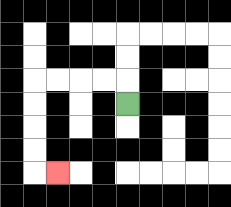{'start': '[5, 4]', 'end': '[2, 7]', 'path_directions': 'U,L,L,L,L,D,D,D,D,R', 'path_coordinates': '[[5, 4], [5, 3], [4, 3], [3, 3], [2, 3], [1, 3], [1, 4], [1, 5], [1, 6], [1, 7], [2, 7]]'}